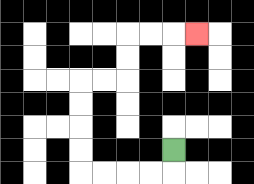{'start': '[7, 6]', 'end': '[8, 1]', 'path_directions': 'D,L,L,L,L,U,U,U,U,R,R,U,U,R,R,R', 'path_coordinates': '[[7, 6], [7, 7], [6, 7], [5, 7], [4, 7], [3, 7], [3, 6], [3, 5], [3, 4], [3, 3], [4, 3], [5, 3], [5, 2], [5, 1], [6, 1], [7, 1], [8, 1]]'}